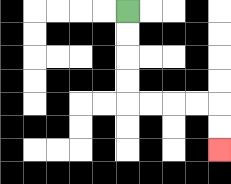{'start': '[5, 0]', 'end': '[9, 6]', 'path_directions': 'D,D,D,D,R,R,R,R,D,D', 'path_coordinates': '[[5, 0], [5, 1], [5, 2], [5, 3], [5, 4], [6, 4], [7, 4], [8, 4], [9, 4], [9, 5], [9, 6]]'}